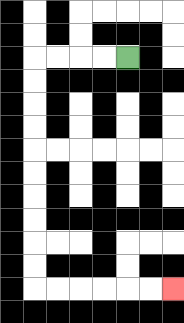{'start': '[5, 2]', 'end': '[7, 12]', 'path_directions': 'L,L,L,L,D,D,D,D,D,D,D,D,D,D,R,R,R,R,R,R', 'path_coordinates': '[[5, 2], [4, 2], [3, 2], [2, 2], [1, 2], [1, 3], [1, 4], [1, 5], [1, 6], [1, 7], [1, 8], [1, 9], [1, 10], [1, 11], [1, 12], [2, 12], [3, 12], [4, 12], [5, 12], [6, 12], [7, 12]]'}